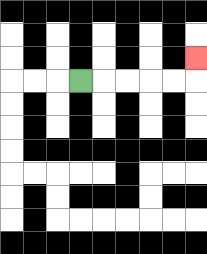{'start': '[3, 3]', 'end': '[8, 2]', 'path_directions': 'R,R,R,R,R,U', 'path_coordinates': '[[3, 3], [4, 3], [5, 3], [6, 3], [7, 3], [8, 3], [8, 2]]'}